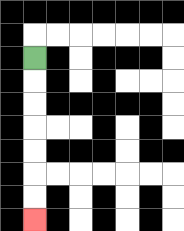{'start': '[1, 2]', 'end': '[1, 9]', 'path_directions': 'D,D,D,D,D,D,D', 'path_coordinates': '[[1, 2], [1, 3], [1, 4], [1, 5], [1, 6], [1, 7], [1, 8], [1, 9]]'}